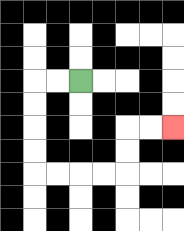{'start': '[3, 3]', 'end': '[7, 5]', 'path_directions': 'L,L,D,D,D,D,R,R,R,R,U,U,R,R', 'path_coordinates': '[[3, 3], [2, 3], [1, 3], [1, 4], [1, 5], [1, 6], [1, 7], [2, 7], [3, 7], [4, 7], [5, 7], [5, 6], [5, 5], [6, 5], [7, 5]]'}